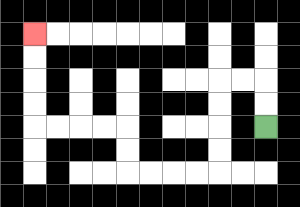{'start': '[11, 5]', 'end': '[1, 1]', 'path_directions': 'U,U,L,L,D,D,D,D,L,L,L,L,U,U,L,L,L,L,U,U,U,U', 'path_coordinates': '[[11, 5], [11, 4], [11, 3], [10, 3], [9, 3], [9, 4], [9, 5], [9, 6], [9, 7], [8, 7], [7, 7], [6, 7], [5, 7], [5, 6], [5, 5], [4, 5], [3, 5], [2, 5], [1, 5], [1, 4], [1, 3], [1, 2], [1, 1]]'}